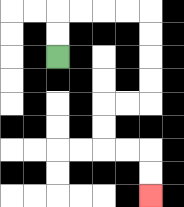{'start': '[2, 2]', 'end': '[6, 8]', 'path_directions': 'U,U,R,R,R,R,D,D,D,D,L,L,D,D,R,R,D,D', 'path_coordinates': '[[2, 2], [2, 1], [2, 0], [3, 0], [4, 0], [5, 0], [6, 0], [6, 1], [6, 2], [6, 3], [6, 4], [5, 4], [4, 4], [4, 5], [4, 6], [5, 6], [6, 6], [6, 7], [6, 8]]'}